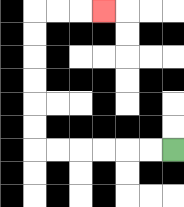{'start': '[7, 6]', 'end': '[4, 0]', 'path_directions': 'L,L,L,L,L,L,U,U,U,U,U,U,R,R,R', 'path_coordinates': '[[7, 6], [6, 6], [5, 6], [4, 6], [3, 6], [2, 6], [1, 6], [1, 5], [1, 4], [1, 3], [1, 2], [1, 1], [1, 0], [2, 0], [3, 0], [4, 0]]'}